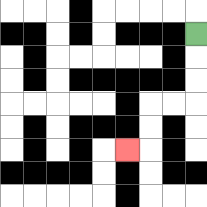{'start': '[8, 1]', 'end': '[5, 6]', 'path_directions': 'D,D,D,L,L,D,D,L', 'path_coordinates': '[[8, 1], [8, 2], [8, 3], [8, 4], [7, 4], [6, 4], [6, 5], [6, 6], [5, 6]]'}